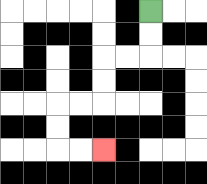{'start': '[6, 0]', 'end': '[4, 6]', 'path_directions': 'D,D,L,L,D,D,L,L,D,D,R,R', 'path_coordinates': '[[6, 0], [6, 1], [6, 2], [5, 2], [4, 2], [4, 3], [4, 4], [3, 4], [2, 4], [2, 5], [2, 6], [3, 6], [4, 6]]'}